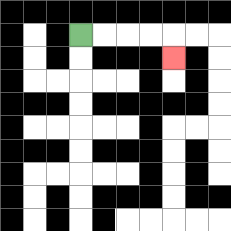{'start': '[3, 1]', 'end': '[7, 2]', 'path_directions': 'R,R,R,R,D', 'path_coordinates': '[[3, 1], [4, 1], [5, 1], [6, 1], [7, 1], [7, 2]]'}